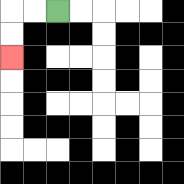{'start': '[2, 0]', 'end': '[0, 2]', 'path_directions': 'L,L,D,D', 'path_coordinates': '[[2, 0], [1, 0], [0, 0], [0, 1], [0, 2]]'}